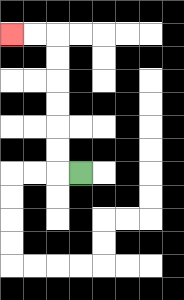{'start': '[3, 7]', 'end': '[0, 1]', 'path_directions': 'L,U,U,U,U,U,U,L,L', 'path_coordinates': '[[3, 7], [2, 7], [2, 6], [2, 5], [2, 4], [2, 3], [2, 2], [2, 1], [1, 1], [0, 1]]'}